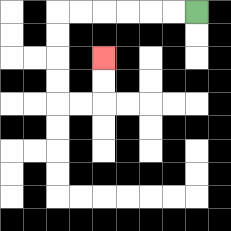{'start': '[8, 0]', 'end': '[4, 2]', 'path_directions': 'L,L,L,L,L,L,D,D,D,D,R,R,U,U', 'path_coordinates': '[[8, 0], [7, 0], [6, 0], [5, 0], [4, 0], [3, 0], [2, 0], [2, 1], [2, 2], [2, 3], [2, 4], [3, 4], [4, 4], [4, 3], [4, 2]]'}